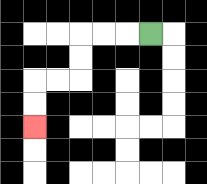{'start': '[6, 1]', 'end': '[1, 5]', 'path_directions': 'L,L,L,D,D,L,L,D,D', 'path_coordinates': '[[6, 1], [5, 1], [4, 1], [3, 1], [3, 2], [3, 3], [2, 3], [1, 3], [1, 4], [1, 5]]'}